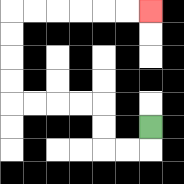{'start': '[6, 5]', 'end': '[6, 0]', 'path_directions': 'D,L,L,U,U,L,L,L,L,U,U,U,U,R,R,R,R,R,R', 'path_coordinates': '[[6, 5], [6, 6], [5, 6], [4, 6], [4, 5], [4, 4], [3, 4], [2, 4], [1, 4], [0, 4], [0, 3], [0, 2], [0, 1], [0, 0], [1, 0], [2, 0], [3, 0], [4, 0], [5, 0], [6, 0]]'}